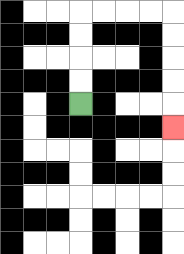{'start': '[3, 4]', 'end': '[7, 5]', 'path_directions': 'U,U,U,U,R,R,R,R,D,D,D,D,D', 'path_coordinates': '[[3, 4], [3, 3], [3, 2], [3, 1], [3, 0], [4, 0], [5, 0], [6, 0], [7, 0], [7, 1], [7, 2], [7, 3], [7, 4], [7, 5]]'}